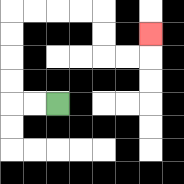{'start': '[2, 4]', 'end': '[6, 1]', 'path_directions': 'L,L,U,U,U,U,R,R,R,R,D,D,R,R,U', 'path_coordinates': '[[2, 4], [1, 4], [0, 4], [0, 3], [0, 2], [0, 1], [0, 0], [1, 0], [2, 0], [3, 0], [4, 0], [4, 1], [4, 2], [5, 2], [6, 2], [6, 1]]'}